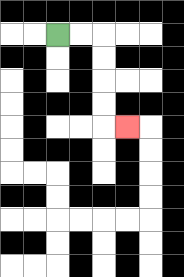{'start': '[2, 1]', 'end': '[5, 5]', 'path_directions': 'R,R,D,D,D,D,R', 'path_coordinates': '[[2, 1], [3, 1], [4, 1], [4, 2], [4, 3], [4, 4], [4, 5], [5, 5]]'}